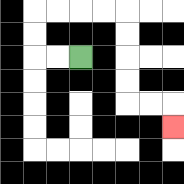{'start': '[3, 2]', 'end': '[7, 5]', 'path_directions': 'L,L,U,U,R,R,R,R,D,D,D,D,R,R,D', 'path_coordinates': '[[3, 2], [2, 2], [1, 2], [1, 1], [1, 0], [2, 0], [3, 0], [4, 0], [5, 0], [5, 1], [5, 2], [5, 3], [5, 4], [6, 4], [7, 4], [7, 5]]'}